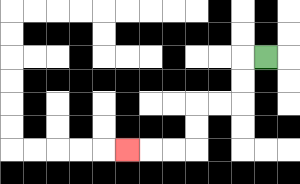{'start': '[11, 2]', 'end': '[5, 6]', 'path_directions': 'L,D,D,L,L,D,D,L,L,L', 'path_coordinates': '[[11, 2], [10, 2], [10, 3], [10, 4], [9, 4], [8, 4], [8, 5], [8, 6], [7, 6], [6, 6], [5, 6]]'}